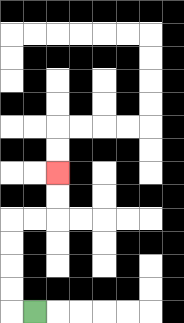{'start': '[1, 13]', 'end': '[2, 7]', 'path_directions': 'L,U,U,U,U,R,R,U,U', 'path_coordinates': '[[1, 13], [0, 13], [0, 12], [0, 11], [0, 10], [0, 9], [1, 9], [2, 9], [2, 8], [2, 7]]'}